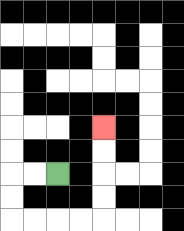{'start': '[2, 7]', 'end': '[4, 5]', 'path_directions': 'L,L,D,D,R,R,R,R,U,U,U,U', 'path_coordinates': '[[2, 7], [1, 7], [0, 7], [0, 8], [0, 9], [1, 9], [2, 9], [3, 9], [4, 9], [4, 8], [4, 7], [4, 6], [4, 5]]'}